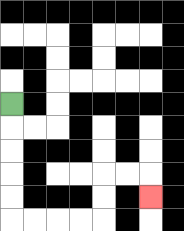{'start': '[0, 4]', 'end': '[6, 8]', 'path_directions': 'D,D,D,D,D,R,R,R,R,U,U,R,R,D', 'path_coordinates': '[[0, 4], [0, 5], [0, 6], [0, 7], [0, 8], [0, 9], [1, 9], [2, 9], [3, 9], [4, 9], [4, 8], [4, 7], [5, 7], [6, 7], [6, 8]]'}